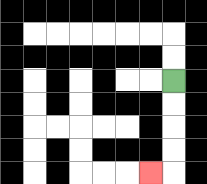{'start': '[7, 3]', 'end': '[6, 7]', 'path_directions': 'D,D,D,D,L', 'path_coordinates': '[[7, 3], [7, 4], [7, 5], [7, 6], [7, 7], [6, 7]]'}